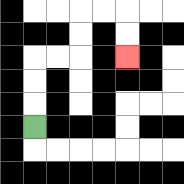{'start': '[1, 5]', 'end': '[5, 2]', 'path_directions': 'U,U,U,R,R,U,U,R,R,D,D', 'path_coordinates': '[[1, 5], [1, 4], [1, 3], [1, 2], [2, 2], [3, 2], [3, 1], [3, 0], [4, 0], [5, 0], [5, 1], [5, 2]]'}